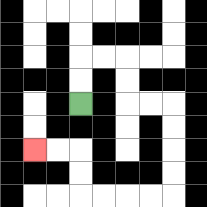{'start': '[3, 4]', 'end': '[1, 6]', 'path_directions': 'U,U,R,R,D,D,R,R,D,D,D,D,L,L,L,L,U,U,L,L', 'path_coordinates': '[[3, 4], [3, 3], [3, 2], [4, 2], [5, 2], [5, 3], [5, 4], [6, 4], [7, 4], [7, 5], [7, 6], [7, 7], [7, 8], [6, 8], [5, 8], [4, 8], [3, 8], [3, 7], [3, 6], [2, 6], [1, 6]]'}